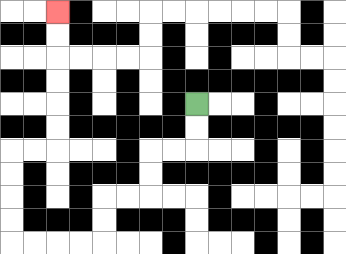{'start': '[8, 4]', 'end': '[2, 0]', 'path_directions': 'D,D,L,L,D,D,L,L,D,D,L,L,L,L,U,U,U,U,R,R,U,U,U,U,U,U', 'path_coordinates': '[[8, 4], [8, 5], [8, 6], [7, 6], [6, 6], [6, 7], [6, 8], [5, 8], [4, 8], [4, 9], [4, 10], [3, 10], [2, 10], [1, 10], [0, 10], [0, 9], [0, 8], [0, 7], [0, 6], [1, 6], [2, 6], [2, 5], [2, 4], [2, 3], [2, 2], [2, 1], [2, 0]]'}